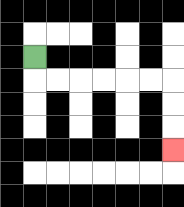{'start': '[1, 2]', 'end': '[7, 6]', 'path_directions': 'D,R,R,R,R,R,R,D,D,D', 'path_coordinates': '[[1, 2], [1, 3], [2, 3], [3, 3], [4, 3], [5, 3], [6, 3], [7, 3], [7, 4], [7, 5], [7, 6]]'}